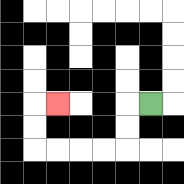{'start': '[6, 4]', 'end': '[2, 4]', 'path_directions': 'L,D,D,L,L,L,L,U,U,R', 'path_coordinates': '[[6, 4], [5, 4], [5, 5], [5, 6], [4, 6], [3, 6], [2, 6], [1, 6], [1, 5], [1, 4], [2, 4]]'}